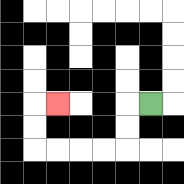{'start': '[6, 4]', 'end': '[2, 4]', 'path_directions': 'L,D,D,L,L,L,L,U,U,R', 'path_coordinates': '[[6, 4], [5, 4], [5, 5], [5, 6], [4, 6], [3, 6], [2, 6], [1, 6], [1, 5], [1, 4], [2, 4]]'}